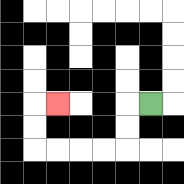{'start': '[6, 4]', 'end': '[2, 4]', 'path_directions': 'L,D,D,L,L,L,L,U,U,R', 'path_coordinates': '[[6, 4], [5, 4], [5, 5], [5, 6], [4, 6], [3, 6], [2, 6], [1, 6], [1, 5], [1, 4], [2, 4]]'}